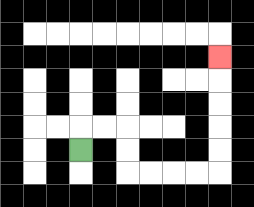{'start': '[3, 6]', 'end': '[9, 2]', 'path_directions': 'U,R,R,D,D,R,R,R,R,U,U,U,U,U', 'path_coordinates': '[[3, 6], [3, 5], [4, 5], [5, 5], [5, 6], [5, 7], [6, 7], [7, 7], [8, 7], [9, 7], [9, 6], [9, 5], [9, 4], [9, 3], [9, 2]]'}